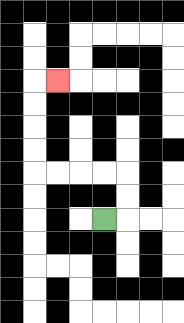{'start': '[4, 9]', 'end': '[2, 3]', 'path_directions': 'R,U,U,L,L,L,L,U,U,U,U,R', 'path_coordinates': '[[4, 9], [5, 9], [5, 8], [5, 7], [4, 7], [3, 7], [2, 7], [1, 7], [1, 6], [1, 5], [1, 4], [1, 3], [2, 3]]'}